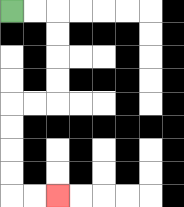{'start': '[0, 0]', 'end': '[2, 8]', 'path_directions': 'R,R,D,D,D,D,L,L,D,D,D,D,R,R', 'path_coordinates': '[[0, 0], [1, 0], [2, 0], [2, 1], [2, 2], [2, 3], [2, 4], [1, 4], [0, 4], [0, 5], [0, 6], [0, 7], [0, 8], [1, 8], [2, 8]]'}